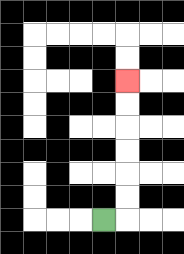{'start': '[4, 9]', 'end': '[5, 3]', 'path_directions': 'R,U,U,U,U,U,U', 'path_coordinates': '[[4, 9], [5, 9], [5, 8], [5, 7], [5, 6], [5, 5], [5, 4], [5, 3]]'}